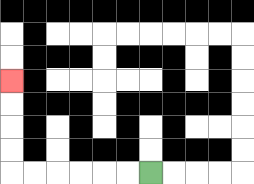{'start': '[6, 7]', 'end': '[0, 3]', 'path_directions': 'L,L,L,L,L,L,U,U,U,U', 'path_coordinates': '[[6, 7], [5, 7], [4, 7], [3, 7], [2, 7], [1, 7], [0, 7], [0, 6], [0, 5], [0, 4], [0, 3]]'}